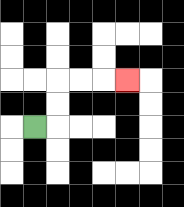{'start': '[1, 5]', 'end': '[5, 3]', 'path_directions': 'R,U,U,R,R,R', 'path_coordinates': '[[1, 5], [2, 5], [2, 4], [2, 3], [3, 3], [4, 3], [5, 3]]'}